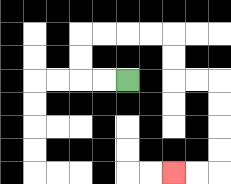{'start': '[5, 3]', 'end': '[7, 7]', 'path_directions': 'L,L,U,U,R,R,R,R,D,D,R,R,D,D,D,D,L,L', 'path_coordinates': '[[5, 3], [4, 3], [3, 3], [3, 2], [3, 1], [4, 1], [5, 1], [6, 1], [7, 1], [7, 2], [7, 3], [8, 3], [9, 3], [9, 4], [9, 5], [9, 6], [9, 7], [8, 7], [7, 7]]'}